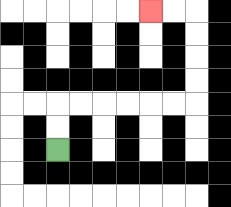{'start': '[2, 6]', 'end': '[6, 0]', 'path_directions': 'U,U,R,R,R,R,R,R,U,U,U,U,L,L', 'path_coordinates': '[[2, 6], [2, 5], [2, 4], [3, 4], [4, 4], [5, 4], [6, 4], [7, 4], [8, 4], [8, 3], [8, 2], [8, 1], [8, 0], [7, 0], [6, 0]]'}